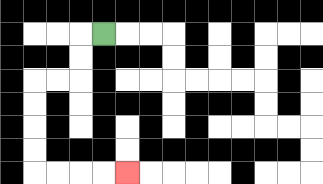{'start': '[4, 1]', 'end': '[5, 7]', 'path_directions': 'L,D,D,L,L,D,D,D,D,R,R,R,R', 'path_coordinates': '[[4, 1], [3, 1], [3, 2], [3, 3], [2, 3], [1, 3], [1, 4], [1, 5], [1, 6], [1, 7], [2, 7], [3, 7], [4, 7], [5, 7]]'}